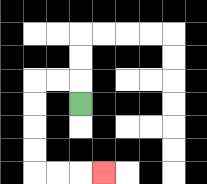{'start': '[3, 4]', 'end': '[4, 7]', 'path_directions': 'U,L,L,D,D,D,D,R,R,R', 'path_coordinates': '[[3, 4], [3, 3], [2, 3], [1, 3], [1, 4], [1, 5], [1, 6], [1, 7], [2, 7], [3, 7], [4, 7]]'}